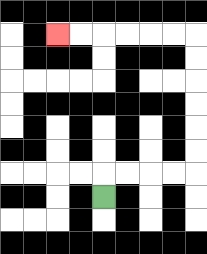{'start': '[4, 8]', 'end': '[2, 1]', 'path_directions': 'U,R,R,R,R,U,U,U,U,U,U,L,L,L,L,L,L', 'path_coordinates': '[[4, 8], [4, 7], [5, 7], [6, 7], [7, 7], [8, 7], [8, 6], [8, 5], [8, 4], [8, 3], [8, 2], [8, 1], [7, 1], [6, 1], [5, 1], [4, 1], [3, 1], [2, 1]]'}